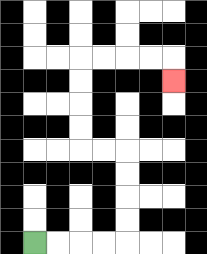{'start': '[1, 10]', 'end': '[7, 3]', 'path_directions': 'R,R,R,R,U,U,U,U,L,L,U,U,U,U,R,R,R,R,D', 'path_coordinates': '[[1, 10], [2, 10], [3, 10], [4, 10], [5, 10], [5, 9], [5, 8], [5, 7], [5, 6], [4, 6], [3, 6], [3, 5], [3, 4], [3, 3], [3, 2], [4, 2], [5, 2], [6, 2], [7, 2], [7, 3]]'}